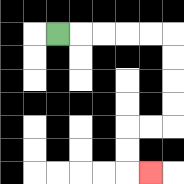{'start': '[2, 1]', 'end': '[6, 7]', 'path_directions': 'R,R,R,R,R,D,D,D,D,L,L,D,D,R', 'path_coordinates': '[[2, 1], [3, 1], [4, 1], [5, 1], [6, 1], [7, 1], [7, 2], [7, 3], [7, 4], [7, 5], [6, 5], [5, 5], [5, 6], [5, 7], [6, 7]]'}